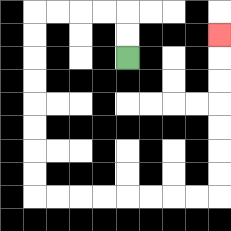{'start': '[5, 2]', 'end': '[9, 1]', 'path_directions': 'U,U,L,L,L,L,D,D,D,D,D,D,D,D,R,R,R,R,R,R,R,R,U,U,U,U,U,U,U', 'path_coordinates': '[[5, 2], [5, 1], [5, 0], [4, 0], [3, 0], [2, 0], [1, 0], [1, 1], [1, 2], [1, 3], [1, 4], [1, 5], [1, 6], [1, 7], [1, 8], [2, 8], [3, 8], [4, 8], [5, 8], [6, 8], [7, 8], [8, 8], [9, 8], [9, 7], [9, 6], [9, 5], [9, 4], [9, 3], [9, 2], [9, 1]]'}